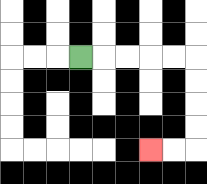{'start': '[3, 2]', 'end': '[6, 6]', 'path_directions': 'R,R,R,R,R,D,D,D,D,L,L', 'path_coordinates': '[[3, 2], [4, 2], [5, 2], [6, 2], [7, 2], [8, 2], [8, 3], [8, 4], [8, 5], [8, 6], [7, 6], [6, 6]]'}